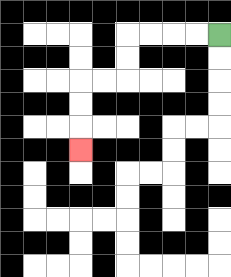{'start': '[9, 1]', 'end': '[3, 6]', 'path_directions': 'L,L,L,L,D,D,L,L,D,D,D', 'path_coordinates': '[[9, 1], [8, 1], [7, 1], [6, 1], [5, 1], [5, 2], [5, 3], [4, 3], [3, 3], [3, 4], [3, 5], [3, 6]]'}